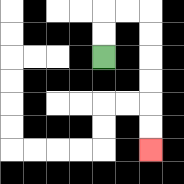{'start': '[4, 2]', 'end': '[6, 6]', 'path_directions': 'U,U,R,R,D,D,D,D,D,D', 'path_coordinates': '[[4, 2], [4, 1], [4, 0], [5, 0], [6, 0], [6, 1], [6, 2], [6, 3], [6, 4], [6, 5], [6, 6]]'}